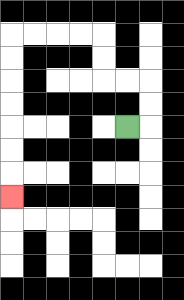{'start': '[5, 5]', 'end': '[0, 8]', 'path_directions': 'R,U,U,L,L,U,U,L,L,L,L,D,D,D,D,D,D,D', 'path_coordinates': '[[5, 5], [6, 5], [6, 4], [6, 3], [5, 3], [4, 3], [4, 2], [4, 1], [3, 1], [2, 1], [1, 1], [0, 1], [0, 2], [0, 3], [0, 4], [0, 5], [0, 6], [0, 7], [0, 8]]'}